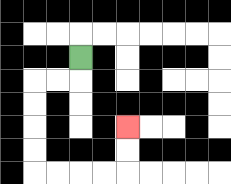{'start': '[3, 2]', 'end': '[5, 5]', 'path_directions': 'D,L,L,D,D,D,D,R,R,R,R,U,U', 'path_coordinates': '[[3, 2], [3, 3], [2, 3], [1, 3], [1, 4], [1, 5], [1, 6], [1, 7], [2, 7], [3, 7], [4, 7], [5, 7], [5, 6], [5, 5]]'}